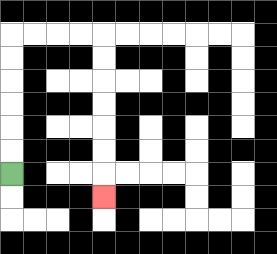{'start': '[0, 7]', 'end': '[4, 8]', 'path_directions': 'U,U,U,U,U,U,R,R,R,R,D,D,D,D,D,D,D', 'path_coordinates': '[[0, 7], [0, 6], [0, 5], [0, 4], [0, 3], [0, 2], [0, 1], [1, 1], [2, 1], [3, 1], [4, 1], [4, 2], [4, 3], [4, 4], [4, 5], [4, 6], [4, 7], [4, 8]]'}